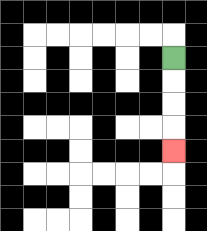{'start': '[7, 2]', 'end': '[7, 6]', 'path_directions': 'D,D,D,D', 'path_coordinates': '[[7, 2], [7, 3], [7, 4], [7, 5], [7, 6]]'}